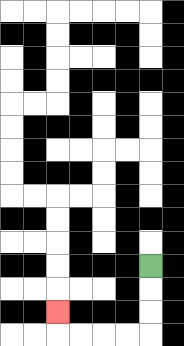{'start': '[6, 11]', 'end': '[2, 13]', 'path_directions': 'D,D,D,L,L,L,L,U', 'path_coordinates': '[[6, 11], [6, 12], [6, 13], [6, 14], [5, 14], [4, 14], [3, 14], [2, 14], [2, 13]]'}